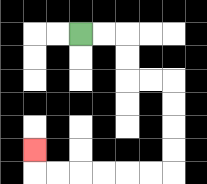{'start': '[3, 1]', 'end': '[1, 6]', 'path_directions': 'R,R,D,D,R,R,D,D,D,D,L,L,L,L,L,L,U', 'path_coordinates': '[[3, 1], [4, 1], [5, 1], [5, 2], [5, 3], [6, 3], [7, 3], [7, 4], [7, 5], [7, 6], [7, 7], [6, 7], [5, 7], [4, 7], [3, 7], [2, 7], [1, 7], [1, 6]]'}